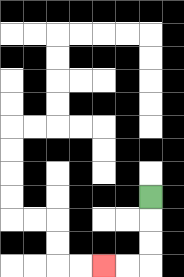{'start': '[6, 8]', 'end': '[4, 11]', 'path_directions': 'D,D,D,L,L', 'path_coordinates': '[[6, 8], [6, 9], [6, 10], [6, 11], [5, 11], [4, 11]]'}